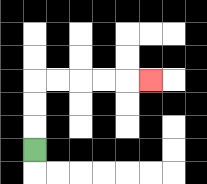{'start': '[1, 6]', 'end': '[6, 3]', 'path_directions': 'U,U,U,R,R,R,R,R', 'path_coordinates': '[[1, 6], [1, 5], [1, 4], [1, 3], [2, 3], [3, 3], [4, 3], [5, 3], [6, 3]]'}